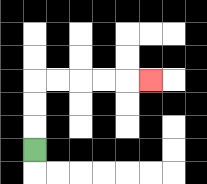{'start': '[1, 6]', 'end': '[6, 3]', 'path_directions': 'U,U,U,R,R,R,R,R', 'path_coordinates': '[[1, 6], [1, 5], [1, 4], [1, 3], [2, 3], [3, 3], [4, 3], [5, 3], [6, 3]]'}